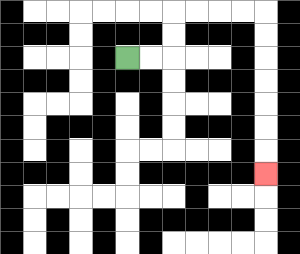{'start': '[5, 2]', 'end': '[11, 7]', 'path_directions': 'R,R,U,U,R,R,R,R,D,D,D,D,D,D,D', 'path_coordinates': '[[5, 2], [6, 2], [7, 2], [7, 1], [7, 0], [8, 0], [9, 0], [10, 0], [11, 0], [11, 1], [11, 2], [11, 3], [11, 4], [11, 5], [11, 6], [11, 7]]'}